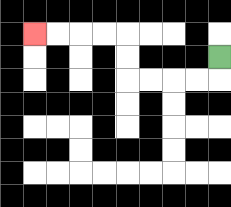{'start': '[9, 2]', 'end': '[1, 1]', 'path_directions': 'D,L,L,L,L,U,U,L,L,L,L', 'path_coordinates': '[[9, 2], [9, 3], [8, 3], [7, 3], [6, 3], [5, 3], [5, 2], [5, 1], [4, 1], [3, 1], [2, 1], [1, 1]]'}